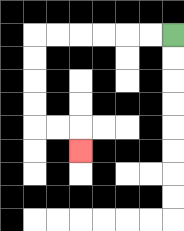{'start': '[7, 1]', 'end': '[3, 6]', 'path_directions': 'L,L,L,L,L,L,D,D,D,D,R,R,D', 'path_coordinates': '[[7, 1], [6, 1], [5, 1], [4, 1], [3, 1], [2, 1], [1, 1], [1, 2], [1, 3], [1, 4], [1, 5], [2, 5], [3, 5], [3, 6]]'}